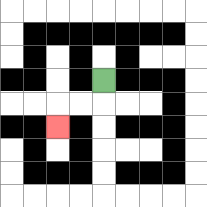{'start': '[4, 3]', 'end': '[2, 5]', 'path_directions': 'D,L,L,D', 'path_coordinates': '[[4, 3], [4, 4], [3, 4], [2, 4], [2, 5]]'}